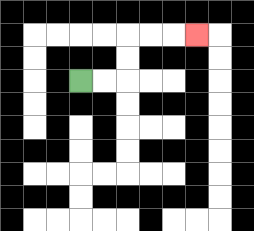{'start': '[3, 3]', 'end': '[8, 1]', 'path_directions': 'R,R,U,U,R,R,R', 'path_coordinates': '[[3, 3], [4, 3], [5, 3], [5, 2], [5, 1], [6, 1], [7, 1], [8, 1]]'}